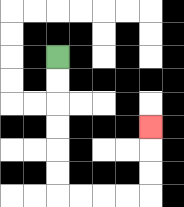{'start': '[2, 2]', 'end': '[6, 5]', 'path_directions': 'D,D,D,D,D,D,R,R,R,R,U,U,U', 'path_coordinates': '[[2, 2], [2, 3], [2, 4], [2, 5], [2, 6], [2, 7], [2, 8], [3, 8], [4, 8], [5, 8], [6, 8], [6, 7], [6, 6], [6, 5]]'}